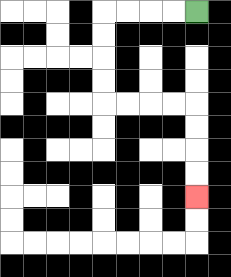{'start': '[8, 0]', 'end': '[8, 8]', 'path_directions': 'L,L,L,L,D,D,D,D,R,R,R,R,D,D,D,D', 'path_coordinates': '[[8, 0], [7, 0], [6, 0], [5, 0], [4, 0], [4, 1], [4, 2], [4, 3], [4, 4], [5, 4], [6, 4], [7, 4], [8, 4], [8, 5], [8, 6], [8, 7], [8, 8]]'}